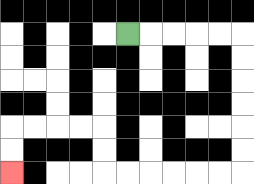{'start': '[5, 1]', 'end': '[0, 7]', 'path_directions': 'R,R,R,R,R,D,D,D,D,D,D,L,L,L,L,L,L,U,U,L,L,L,L,D,D', 'path_coordinates': '[[5, 1], [6, 1], [7, 1], [8, 1], [9, 1], [10, 1], [10, 2], [10, 3], [10, 4], [10, 5], [10, 6], [10, 7], [9, 7], [8, 7], [7, 7], [6, 7], [5, 7], [4, 7], [4, 6], [4, 5], [3, 5], [2, 5], [1, 5], [0, 5], [0, 6], [0, 7]]'}